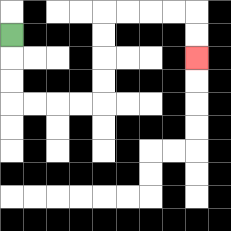{'start': '[0, 1]', 'end': '[8, 2]', 'path_directions': 'D,D,D,R,R,R,R,U,U,U,U,R,R,R,R,D,D', 'path_coordinates': '[[0, 1], [0, 2], [0, 3], [0, 4], [1, 4], [2, 4], [3, 4], [4, 4], [4, 3], [4, 2], [4, 1], [4, 0], [5, 0], [6, 0], [7, 0], [8, 0], [8, 1], [8, 2]]'}